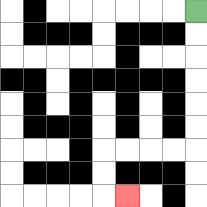{'start': '[8, 0]', 'end': '[5, 8]', 'path_directions': 'D,D,D,D,D,D,L,L,L,L,D,D,R', 'path_coordinates': '[[8, 0], [8, 1], [8, 2], [8, 3], [8, 4], [8, 5], [8, 6], [7, 6], [6, 6], [5, 6], [4, 6], [4, 7], [4, 8], [5, 8]]'}